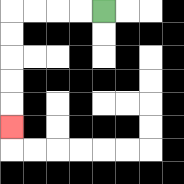{'start': '[4, 0]', 'end': '[0, 5]', 'path_directions': 'L,L,L,L,D,D,D,D,D', 'path_coordinates': '[[4, 0], [3, 0], [2, 0], [1, 0], [0, 0], [0, 1], [0, 2], [0, 3], [0, 4], [0, 5]]'}